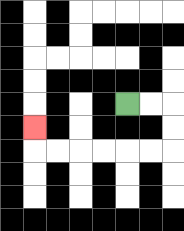{'start': '[5, 4]', 'end': '[1, 5]', 'path_directions': 'R,R,D,D,L,L,L,L,L,L,U', 'path_coordinates': '[[5, 4], [6, 4], [7, 4], [7, 5], [7, 6], [6, 6], [5, 6], [4, 6], [3, 6], [2, 6], [1, 6], [1, 5]]'}